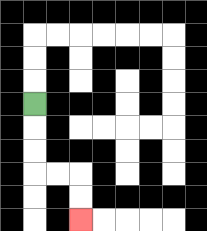{'start': '[1, 4]', 'end': '[3, 9]', 'path_directions': 'D,D,D,R,R,D,D', 'path_coordinates': '[[1, 4], [1, 5], [1, 6], [1, 7], [2, 7], [3, 7], [3, 8], [3, 9]]'}